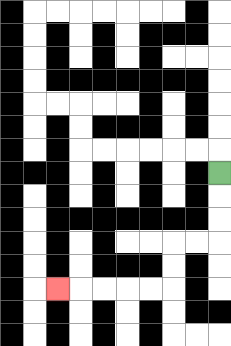{'start': '[9, 7]', 'end': '[2, 12]', 'path_directions': 'D,D,D,L,L,D,D,L,L,L,L,L', 'path_coordinates': '[[9, 7], [9, 8], [9, 9], [9, 10], [8, 10], [7, 10], [7, 11], [7, 12], [6, 12], [5, 12], [4, 12], [3, 12], [2, 12]]'}